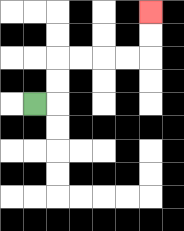{'start': '[1, 4]', 'end': '[6, 0]', 'path_directions': 'R,U,U,R,R,R,R,U,U', 'path_coordinates': '[[1, 4], [2, 4], [2, 3], [2, 2], [3, 2], [4, 2], [5, 2], [6, 2], [6, 1], [6, 0]]'}